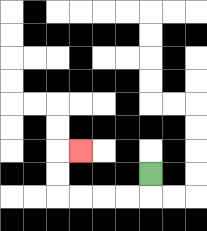{'start': '[6, 7]', 'end': '[3, 6]', 'path_directions': 'D,L,L,L,L,U,U,R', 'path_coordinates': '[[6, 7], [6, 8], [5, 8], [4, 8], [3, 8], [2, 8], [2, 7], [2, 6], [3, 6]]'}